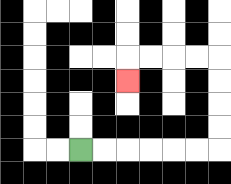{'start': '[3, 6]', 'end': '[5, 3]', 'path_directions': 'R,R,R,R,R,R,U,U,U,U,L,L,L,L,D', 'path_coordinates': '[[3, 6], [4, 6], [5, 6], [6, 6], [7, 6], [8, 6], [9, 6], [9, 5], [9, 4], [9, 3], [9, 2], [8, 2], [7, 2], [6, 2], [5, 2], [5, 3]]'}